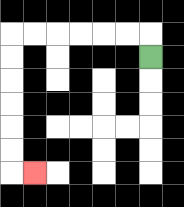{'start': '[6, 2]', 'end': '[1, 7]', 'path_directions': 'U,L,L,L,L,L,L,D,D,D,D,D,D,R', 'path_coordinates': '[[6, 2], [6, 1], [5, 1], [4, 1], [3, 1], [2, 1], [1, 1], [0, 1], [0, 2], [0, 3], [0, 4], [0, 5], [0, 6], [0, 7], [1, 7]]'}